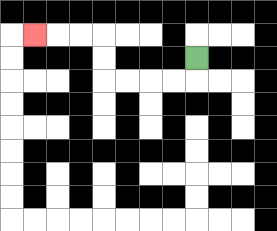{'start': '[8, 2]', 'end': '[1, 1]', 'path_directions': 'D,L,L,L,L,U,U,L,L,L', 'path_coordinates': '[[8, 2], [8, 3], [7, 3], [6, 3], [5, 3], [4, 3], [4, 2], [4, 1], [3, 1], [2, 1], [1, 1]]'}